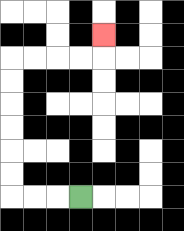{'start': '[3, 8]', 'end': '[4, 1]', 'path_directions': 'L,L,L,U,U,U,U,U,U,R,R,R,R,U', 'path_coordinates': '[[3, 8], [2, 8], [1, 8], [0, 8], [0, 7], [0, 6], [0, 5], [0, 4], [0, 3], [0, 2], [1, 2], [2, 2], [3, 2], [4, 2], [4, 1]]'}